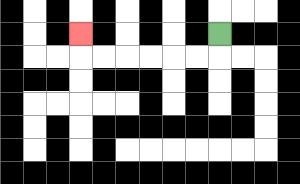{'start': '[9, 1]', 'end': '[3, 1]', 'path_directions': 'D,L,L,L,L,L,L,U', 'path_coordinates': '[[9, 1], [9, 2], [8, 2], [7, 2], [6, 2], [5, 2], [4, 2], [3, 2], [3, 1]]'}